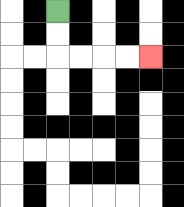{'start': '[2, 0]', 'end': '[6, 2]', 'path_directions': 'D,D,R,R,R,R', 'path_coordinates': '[[2, 0], [2, 1], [2, 2], [3, 2], [4, 2], [5, 2], [6, 2]]'}